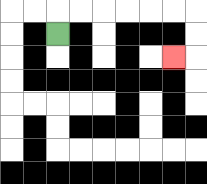{'start': '[2, 1]', 'end': '[7, 2]', 'path_directions': 'U,R,R,R,R,R,R,D,D,L', 'path_coordinates': '[[2, 1], [2, 0], [3, 0], [4, 0], [5, 0], [6, 0], [7, 0], [8, 0], [8, 1], [8, 2], [7, 2]]'}